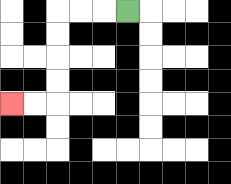{'start': '[5, 0]', 'end': '[0, 4]', 'path_directions': 'L,L,L,D,D,D,D,L,L', 'path_coordinates': '[[5, 0], [4, 0], [3, 0], [2, 0], [2, 1], [2, 2], [2, 3], [2, 4], [1, 4], [0, 4]]'}